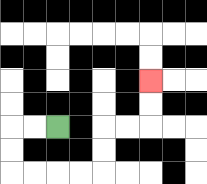{'start': '[2, 5]', 'end': '[6, 3]', 'path_directions': 'L,L,D,D,R,R,R,R,U,U,R,R,U,U', 'path_coordinates': '[[2, 5], [1, 5], [0, 5], [0, 6], [0, 7], [1, 7], [2, 7], [3, 7], [4, 7], [4, 6], [4, 5], [5, 5], [6, 5], [6, 4], [6, 3]]'}